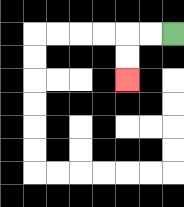{'start': '[7, 1]', 'end': '[5, 3]', 'path_directions': 'L,L,D,D', 'path_coordinates': '[[7, 1], [6, 1], [5, 1], [5, 2], [5, 3]]'}